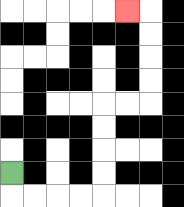{'start': '[0, 7]', 'end': '[5, 0]', 'path_directions': 'D,R,R,R,R,U,U,U,U,R,R,U,U,U,U,L', 'path_coordinates': '[[0, 7], [0, 8], [1, 8], [2, 8], [3, 8], [4, 8], [4, 7], [4, 6], [4, 5], [4, 4], [5, 4], [6, 4], [6, 3], [6, 2], [6, 1], [6, 0], [5, 0]]'}